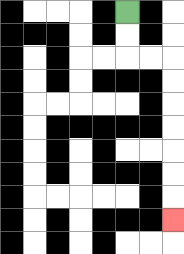{'start': '[5, 0]', 'end': '[7, 9]', 'path_directions': 'D,D,R,R,D,D,D,D,D,D,D', 'path_coordinates': '[[5, 0], [5, 1], [5, 2], [6, 2], [7, 2], [7, 3], [7, 4], [7, 5], [7, 6], [7, 7], [7, 8], [7, 9]]'}